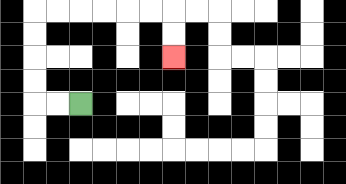{'start': '[3, 4]', 'end': '[7, 2]', 'path_directions': 'L,L,U,U,U,U,R,R,R,R,R,R,D,D', 'path_coordinates': '[[3, 4], [2, 4], [1, 4], [1, 3], [1, 2], [1, 1], [1, 0], [2, 0], [3, 0], [4, 0], [5, 0], [6, 0], [7, 0], [7, 1], [7, 2]]'}